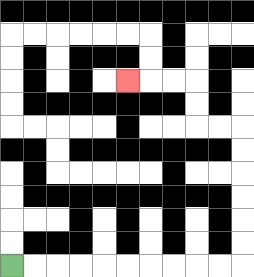{'start': '[0, 11]', 'end': '[5, 3]', 'path_directions': 'R,R,R,R,R,R,R,R,R,R,U,U,U,U,U,U,L,L,U,U,L,L,L', 'path_coordinates': '[[0, 11], [1, 11], [2, 11], [3, 11], [4, 11], [5, 11], [6, 11], [7, 11], [8, 11], [9, 11], [10, 11], [10, 10], [10, 9], [10, 8], [10, 7], [10, 6], [10, 5], [9, 5], [8, 5], [8, 4], [8, 3], [7, 3], [6, 3], [5, 3]]'}